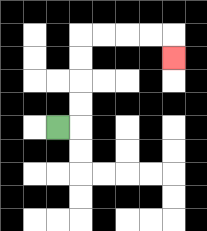{'start': '[2, 5]', 'end': '[7, 2]', 'path_directions': 'R,U,U,U,U,R,R,R,R,D', 'path_coordinates': '[[2, 5], [3, 5], [3, 4], [3, 3], [3, 2], [3, 1], [4, 1], [5, 1], [6, 1], [7, 1], [7, 2]]'}